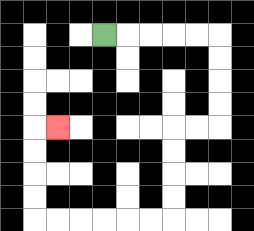{'start': '[4, 1]', 'end': '[2, 5]', 'path_directions': 'R,R,R,R,R,D,D,D,D,L,L,D,D,D,D,L,L,L,L,L,L,U,U,U,U,R', 'path_coordinates': '[[4, 1], [5, 1], [6, 1], [7, 1], [8, 1], [9, 1], [9, 2], [9, 3], [9, 4], [9, 5], [8, 5], [7, 5], [7, 6], [7, 7], [7, 8], [7, 9], [6, 9], [5, 9], [4, 9], [3, 9], [2, 9], [1, 9], [1, 8], [1, 7], [1, 6], [1, 5], [2, 5]]'}